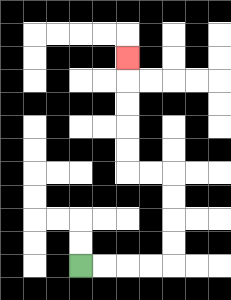{'start': '[3, 11]', 'end': '[5, 2]', 'path_directions': 'R,R,R,R,U,U,U,U,L,L,U,U,U,U,U', 'path_coordinates': '[[3, 11], [4, 11], [5, 11], [6, 11], [7, 11], [7, 10], [7, 9], [7, 8], [7, 7], [6, 7], [5, 7], [5, 6], [5, 5], [5, 4], [5, 3], [5, 2]]'}